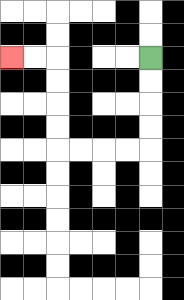{'start': '[6, 2]', 'end': '[0, 2]', 'path_directions': 'D,D,D,D,L,L,L,L,U,U,U,U,L,L', 'path_coordinates': '[[6, 2], [6, 3], [6, 4], [6, 5], [6, 6], [5, 6], [4, 6], [3, 6], [2, 6], [2, 5], [2, 4], [2, 3], [2, 2], [1, 2], [0, 2]]'}